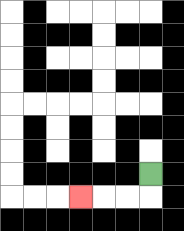{'start': '[6, 7]', 'end': '[3, 8]', 'path_directions': 'D,L,L,L', 'path_coordinates': '[[6, 7], [6, 8], [5, 8], [4, 8], [3, 8]]'}